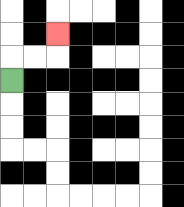{'start': '[0, 3]', 'end': '[2, 1]', 'path_directions': 'U,R,R,U', 'path_coordinates': '[[0, 3], [0, 2], [1, 2], [2, 2], [2, 1]]'}